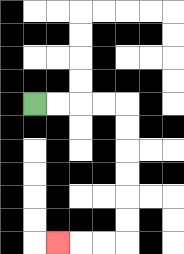{'start': '[1, 4]', 'end': '[2, 10]', 'path_directions': 'R,R,R,R,D,D,D,D,D,D,L,L,L', 'path_coordinates': '[[1, 4], [2, 4], [3, 4], [4, 4], [5, 4], [5, 5], [5, 6], [5, 7], [5, 8], [5, 9], [5, 10], [4, 10], [3, 10], [2, 10]]'}